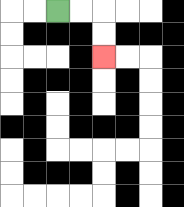{'start': '[2, 0]', 'end': '[4, 2]', 'path_directions': 'R,R,D,D', 'path_coordinates': '[[2, 0], [3, 0], [4, 0], [4, 1], [4, 2]]'}